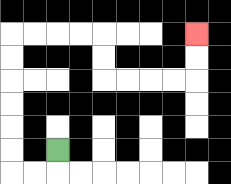{'start': '[2, 6]', 'end': '[8, 1]', 'path_directions': 'D,L,L,U,U,U,U,U,U,R,R,R,R,D,D,R,R,R,R,U,U', 'path_coordinates': '[[2, 6], [2, 7], [1, 7], [0, 7], [0, 6], [0, 5], [0, 4], [0, 3], [0, 2], [0, 1], [1, 1], [2, 1], [3, 1], [4, 1], [4, 2], [4, 3], [5, 3], [6, 3], [7, 3], [8, 3], [8, 2], [8, 1]]'}